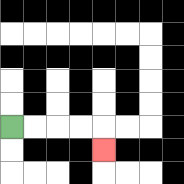{'start': '[0, 5]', 'end': '[4, 6]', 'path_directions': 'R,R,R,R,D', 'path_coordinates': '[[0, 5], [1, 5], [2, 5], [3, 5], [4, 5], [4, 6]]'}